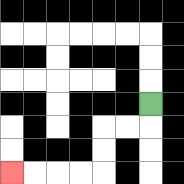{'start': '[6, 4]', 'end': '[0, 7]', 'path_directions': 'D,L,L,D,D,L,L,L,L', 'path_coordinates': '[[6, 4], [6, 5], [5, 5], [4, 5], [4, 6], [4, 7], [3, 7], [2, 7], [1, 7], [0, 7]]'}